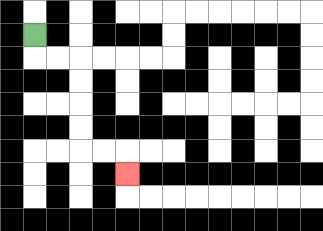{'start': '[1, 1]', 'end': '[5, 7]', 'path_directions': 'D,R,R,D,D,D,D,R,R,D', 'path_coordinates': '[[1, 1], [1, 2], [2, 2], [3, 2], [3, 3], [3, 4], [3, 5], [3, 6], [4, 6], [5, 6], [5, 7]]'}